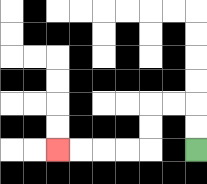{'start': '[8, 6]', 'end': '[2, 6]', 'path_directions': 'U,U,L,L,D,D,L,L,L,L', 'path_coordinates': '[[8, 6], [8, 5], [8, 4], [7, 4], [6, 4], [6, 5], [6, 6], [5, 6], [4, 6], [3, 6], [2, 6]]'}